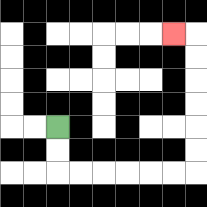{'start': '[2, 5]', 'end': '[7, 1]', 'path_directions': 'D,D,R,R,R,R,R,R,U,U,U,U,U,U,L', 'path_coordinates': '[[2, 5], [2, 6], [2, 7], [3, 7], [4, 7], [5, 7], [6, 7], [7, 7], [8, 7], [8, 6], [8, 5], [8, 4], [8, 3], [8, 2], [8, 1], [7, 1]]'}